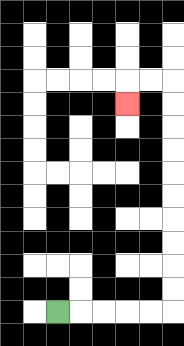{'start': '[2, 13]', 'end': '[5, 4]', 'path_directions': 'R,R,R,R,R,U,U,U,U,U,U,U,U,U,U,L,L,D', 'path_coordinates': '[[2, 13], [3, 13], [4, 13], [5, 13], [6, 13], [7, 13], [7, 12], [7, 11], [7, 10], [7, 9], [7, 8], [7, 7], [7, 6], [7, 5], [7, 4], [7, 3], [6, 3], [5, 3], [5, 4]]'}